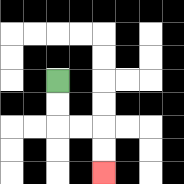{'start': '[2, 3]', 'end': '[4, 7]', 'path_directions': 'D,D,R,R,D,D', 'path_coordinates': '[[2, 3], [2, 4], [2, 5], [3, 5], [4, 5], [4, 6], [4, 7]]'}